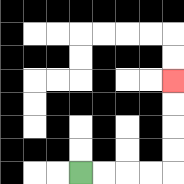{'start': '[3, 7]', 'end': '[7, 3]', 'path_directions': 'R,R,R,R,U,U,U,U', 'path_coordinates': '[[3, 7], [4, 7], [5, 7], [6, 7], [7, 7], [7, 6], [7, 5], [7, 4], [7, 3]]'}